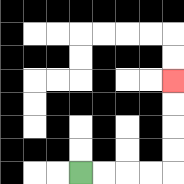{'start': '[3, 7]', 'end': '[7, 3]', 'path_directions': 'R,R,R,R,U,U,U,U', 'path_coordinates': '[[3, 7], [4, 7], [5, 7], [6, 7], [7, 7], [7, 6], [7, 5], [7, 4], [7, 3]]'}